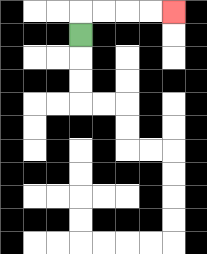{'start': '[3, 1]', 'end': '[7, 0]', 'path_directions': 'U,R,R,R,R', 'path_coordinates': '[[3, 1], [3, 0], [4, 0], [5, 0], [6, 0], [7, 0]]'}